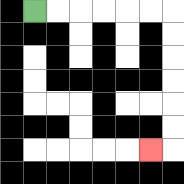{'start': '[1, 0]', 'end': '[6, 6]', 'path_directions': 'R,R,R,R,R,R,D,D,D,D,D,D,L', 'path_coordinates': '[[1, 0], [2, 0], [3, 0], [4, 0], [5, 0], [6, 0], [7, 0], [7, 1], [7, 2], [7, 3], [7, 4], [7, 5], [7, 6], [6, 6]]'}